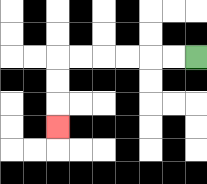{'start': '[8, 2]', 'end': '[2, 5]', 'path_directions': 'L,L,L,L,L,L,D,D,D', 'path_coordinates': '[[8, 2], [7, 2], [6, 2], [5, 2], [4, 2], [3, 2], [2, 2], [2, 3], [2, 4], [2, 5]]'}